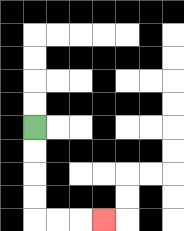{'start': '[1, 5]', 'end': '[4, 9]', 'path_directions': 'D,D,D,D,R,R,R', 'path_coordinates': '[[1, 5], [1, 6], [1, 7], [1, 8], [1, 9], [2, 9], [3, 9], [4, 9]]'}